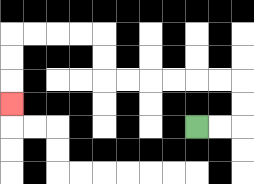{'start': '[8, 5]', 'end': '[0, 4]', 'path_directions': 'R,R,U,U,L,L,L,L,L,L,U,U,L,L,L,L,D,D,D', 'path_coordinates': '[[8, 5], [9, 5], [10, 5], [10, 4], [10, 3], [9, 3], [8, 3], [7, 3], [6, 3], [5, 3], [4, 3], [4, 2], [4, 1], [3, 1], [2, 1], [1, 1], [0, 1], [0, 2], [0, 3], [0, 4]]'}